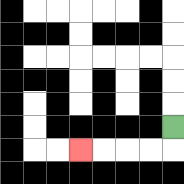{'start': '[7, 5]', 'end': '[3, 6]', 'path_directions': 'D,L,L,L,L', 'path_coordinates': '[[7, 5], [7, 6], [6, 6], [5, 6], [4, 6], [3, 6]]'}